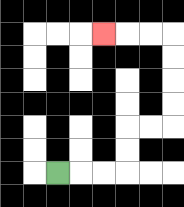{'start': '[2, 7]', 'end': '[4, 1]', 'path_directions': 'R,R,R,U,U,R,R,U,U,U,U,L,L,L', 'path_coordinates': '[[2, 7], [3, 7], [4, 7], [5, 7], [5, 6], [5, 5], [6, 5], [7, 5], [7, 4], [7, 3], [7, 2], [7, 1], [6, 1], [5, 1], [4, 1]]'}